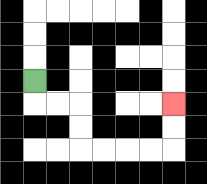{'start': '[1, 3]', 'end': '[7, 4]', 'path_directions': 'D,R,R,D,D,R,R,R,R,U,U', 'path_coordinates': '[[1, 3], [1, 4], [2, 4], [3, 4], [3, 5], [3, 6], [4, 6], [5, 6], [6, 6], [7, 6], [7, 5], [7, 4]]'}